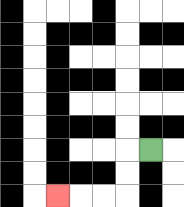{'start': '[6, 6]', 'end': '[2, 8]', 'path_directions': 'L,D,D,L,L,L', 'path_coordinates': '[[6, 6], [5, 6], [5, 7], [5, 8], [4, 8], [3, 8], [2, 8]]'}